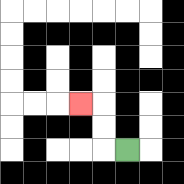{'start': '[5, 6]', 'end': '[3, 4]', 'path_directions': 'L,U,U,L', 'path_coordinates': '[[5, 6], [4, 6], [4, 5], [4, 4], [3, 4]]'}